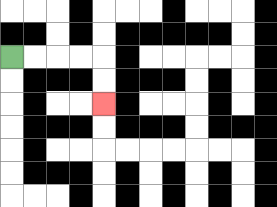{'start': '[0, 2]', 'end': '[4, 4]', 'path_directions': 'R,R,R,R,D,D', 'path_coordinates': '[[0, 2], [1, 2], [2, 2], [3, 2], [4, 2], [4, 3], [4, 4]]'}